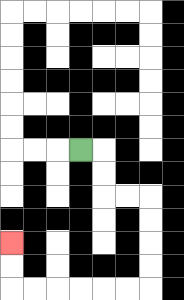{'start': '[3, 6]', 'end': '[0, 10]', 'path_directions': 'R,D,D,R,R,D,D,D,D,L,L,L,L,L,L,U,U', 'path_coordinates': '[[3, 6], [4, 6], [4, 7], [4, 8], [5, 8], [6, 8], [6, 9], [6, 10], [6, 11], [6, 12], [5, 12], [4, 12], [3, 12], [2, 12], [1, 12], [0, 12], [0, 11], [0, 10]]'}